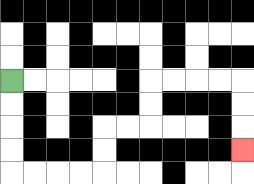{'start': '[0, 3]', 'end': '[10, 6]', 'path_directions': 'D,D,D,D,R,R,R,R,U,U,R,R,U,U,R,R,R,R,D,D,D', 'path_coordinates': '[[0, 3], [0, 4], [0, 5], [0, 6], [0, 7], [1, 7], [2, 7], [3, 7], [4, 7], [4, 6], [4, 5], [5, 5], [6, 5], [6, 4], [6, 3], [7, 3], [8, 3], [9, 3], [10, 3], [10, 4], [10, 5], [10, 6]]'}